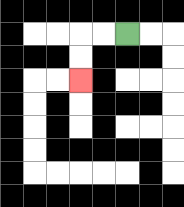{'start': '[5, 1]', 'end': '[3, 3]', 'path_directions': 'L,L,D,D', 'path_coordinates': '[[5, 1], [4, 1], [3, 1], [3, 2], [3, 3]]'}